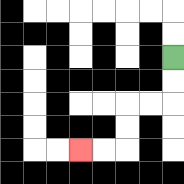{'start': '[7, 2]', 'end': '[3, 6]', 'path_directions': 'D,D,L,L,D,D,L,L', 'path_coordinates': '[[7, 2], [7, 3], [7, 4], [6, 4], [5, 4], [5, 5], [5, 6], [4, 6], [3, 6]]'}